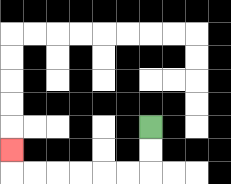{'start': '[6, 5]', 'end': '[0, 6]', 'path_directions': 'D,D,L,L,L,L,L,L,U', 'path_coordinates': '[[6, 5], [6, 6], [6, 7], [5, 7], [4, 7], [3, 7], [2, 7], [1, 7], [0, 7], [0, 6]]'}